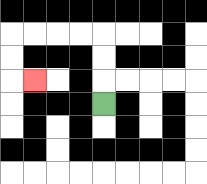{'start': '[4, 4]', 'end': '[1, 3]', 'path_directions': 'U,U,U,L,L,L,L,D,D,R', 'path_coordinates': '[[4, 4], [4, 3], [4, 2], [4, 1], [3, 1], [2, 1], [1, 1], [0, 1], [0, 2], [0, 3], [1, 3]]'}